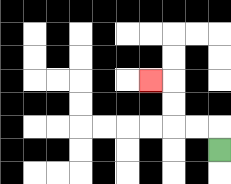{'start': '[9, 6]', 'end': '[6, 3]', 'path_directions': 'U,L,L,U,U,L', 'path_coordinates': '[[9, 6], [9, 5], [8, 5], [7, 5], [7, 4], [7, 3], [6, 3]]'}